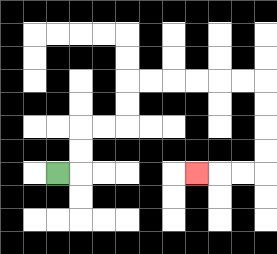{'start': '[2, 7]', 'end': '[8, 7]', 'path_directions': 'R,U,U,R,R,U,U,R,R,R,R,R,R,D,D,D,D,L,L,L', 'path_coordinates': '[[2, 7], [3, 7], [3, 6], [3, 5], [4, 5], [5, 5], [5, 4], [5, 3], [6, 3], [7, 3], [8, 3], [9, 3], [10, 3], [11, 3], [11, 4], [11, 5], [11, 6], [11, 7], [10, 7], [9, 7], [8, 7]]'}